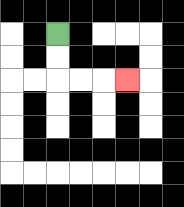{'start': '[2, 1]', 'end': '[5, 3]', 'path_directions': 'D,D,R,R,R', 'path_coordinates': '[[2, 1], [2, 2], [2, 3], [3, 3], [4, 3], [5, 3]]'}